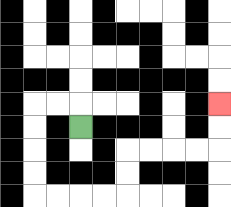{'start': '[3, 5]', 'end': '[9, 4]', 'path_directions': 'U,L,L,D,D,D,D,R,R,R,R,U,U,R,R,R,R,U,U', 'path_coordinates': '[[3, 5], [3, 4], [2, 4], [1, 4], [1, 5], [1, 6], [1, 7], [1, 8], [2, 8], [3, 8], [4, 8], [5, 8], [5, 7], [5, 6], [6, 6], [7, 6], [8, 6], [9, 6], [9, 5], [9, 4]]'}